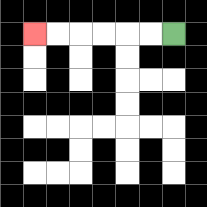{'start': '[7, 1]', 'end': '[1, 1]', 'path_directions': 'L,L,L,L,L,L', 'path_coordinates': '[[7, 1], [6, 1], [5, 1], [4, 1], [3, 1], [2, 1], [1, 1]]'}